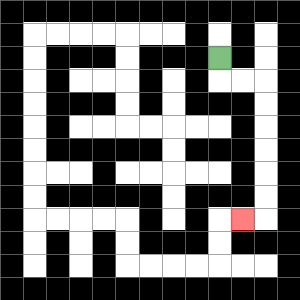{'start': '[9, 2]', 'end': '[10, 9]', 'path_directions': 'D,R,R,D,D,D,D,D,D,L', 'path_coordinates': '[[9, 2], [9, 3], [10, 3], [11, 3], [11, 4], [11, 5], [11, 6], [11, 7], [11, 8], [11, 9], [10, 9]]'}